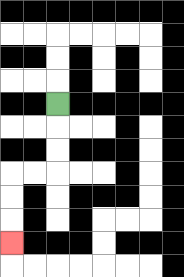{'start': '[2, 4]', 'end': '[0, 10]', 'path_directions': 'D,D,D,L,L,D,D,D', 'path_coordinates': '[[2, 4], [2, 5], [2, 6], [2, 7], [1, 7], [0, 7], [0, 8], [0, 9], [0, 10]]'}